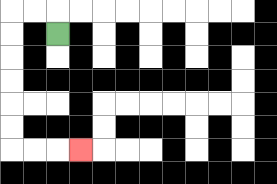{'start': '[2, 1]', 'end': '[3, 6]', 'path_directions': 'U,L,L,D,D,D,D,D,D,R,R,R', 'path_coordinates': '[[2, 1], [2, 0], [1, 0], [0, 0], [0, 1], [0, 2], [0, 3], [0, 4], [0, 5], [0, 6], [1, 6], [2, 6], [3, 6]]'}